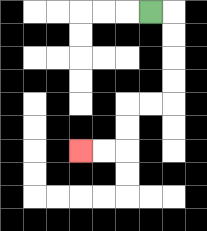{'start': '[6, 0]', 'end': '[3, 6]', 'path_directions': 'R,D,D,D,D,L,L,D,D,L,L', 'path_coordinates': '[[6, 0], [7, 0], [7, 1], [7, 2], [7, 3], [7, 4], [6, 4], [5, 4], [5, 5], [5, 6], [4, 6], [3, 6]]'}